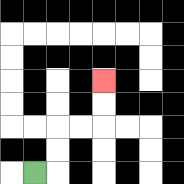{'start': '[1, 7]', 'end': '[4, 3]', 'path_directions': 'R,U,U,R,R,U,U', 'path_coordinates': '[[1, 7], [2, 7], [2, 6], [2, 5], [3, 5], [4, 5], [4, 4], [4, 3]]'}